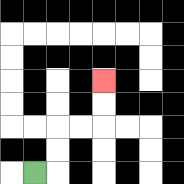{'start': '[1, 7]', 'end': '[4, 3]', 'path_directions': 'R,U,U,R,R,U,U', 'path_coordinates': '[[1, 7], [2, 7], [2, 6], [2, 5], [3, 5], [4, 5], [4, 4], [4, 3]]'}